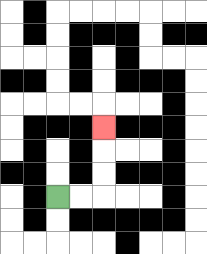{'start': '[2, 8]', 'end': '[4, 5]', 'path_directions': 'R,R,U,U,U', 'path_coordinates': '[[2, 8], [3, 8], [4, 8], [4, 7], [4, 6], [4, 5]]'}